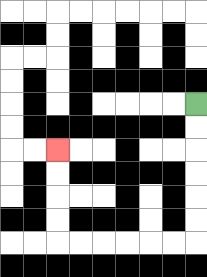{'start': '[8, 4]', 'end': '[2, 6]', 'path_directions': 'D,D,D,D,D,D,L,L,L,L,L,L,U,U,U,U', 'path_coordinates': '[[8, 4], [8, 5], [8, 6], [8, 7], [8, 8], [8, 9], [8, 10], [7, 10], [6, 10], [5, 10], [4, 10], [3, 10], [2, 10], [2, 9], [2, 8], [2, 7], [2, 6]]'}